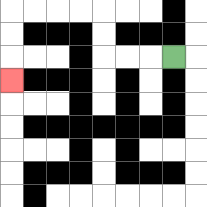{'start': '[7, 2]', 'end': '[0, 3]', 'path_directions': 'L,L,L,U,U,L,L,L,L,D,D,D', 'path_coordinates': '[[7, 2], [6, 2], [5, 2], [4, 2], [4, 1], [4, 0], [3, 0], [2, 0], [1, 0], [0, 0], [0, 1], [0, 2], [0, 3]]'}